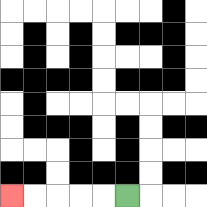{'start': '[5, 8]', 'end': '[0, 8]', 'path_directions': 'L,L,L,L,L', 'path_coordinates': '[[5, 8], [4, 8], [3, 8], [2, 8], [1, 8], [0, 8]]'}